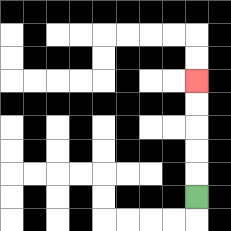{'start': '[8, 8]', 'end': '[8, 3]', 'path_directions': 'U,U,U,U,U', 'path_coordinates': '[[8, 8], [8, 7], [8, 6], [8, 5], [8, 4], [8, 3]]'}